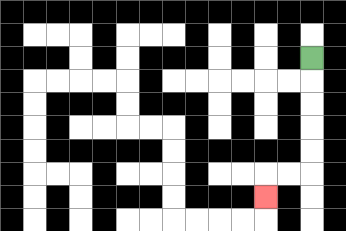{'start': '[13, 2]', 'end': '[11, 8]', 'path_directions': 'D,D,D,D,D,L,L,D', 'path_coordinates': '[[13, 2], [13, 3], [13, 4], [13, 5], [13, 6], [13, 7], [12, 7], [11, 7], [11, 8]]'}